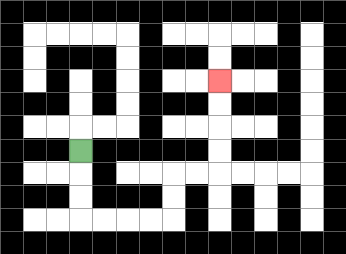{'start': '[3, 6]', 'end': '[9, 3]', 'path_directions': 'D,D,D,R,R,R,R,U,U,R,R,U,U,U,U', 'path_coordinates': '[[3, 6], [3, 7], [3, 8], [3, 9], [4, 9], [5, 9], [6, 9], [7, 9], [7, 8], [7, 7], [8, 7], [9, 7], [9, 6], [9, 5], [9, 4], [9, 3]]'}